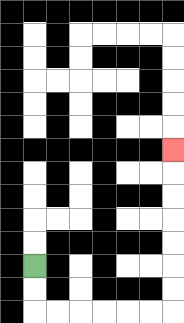{'start': '[1, 11]', 'end': '[7, 6]', 'path_directions': 'D,D,R,R,R,R,R,R,U,U,U,U,U,U,U', 'path_coordinates': '[[1, 11], [1, 12], [1, 13], [2, 13], [3, 13], [4, 13], [5, 13], [6, 13], [7, 13], [7, 12], [7, 11], [7, 10], [7, 9], [7, 8], [7, 7], [7, 6]]'}